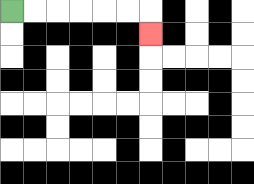{'start': '[0, 0]', 'end': '[6, 1]', 'path_directions': 'R,R,R,R,R,R,D', 'path_coordinates': '[[0, 0], [1, 0], [2, 0], [3, 0], [4, 0], [5, 0], [6, 0], [6, 1]]'}